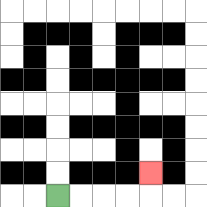{'start': '[2, 8]', 'end': '[6, 7]', 'path_directions': 'R,R,R,R,U', 'path_coordinates': '[[2, 8], [3, 8], [4, 8], [5, 8], [6, 8], [6, 7]]'}